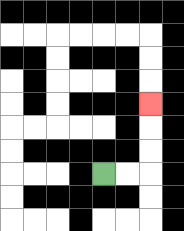{'start': '[4, 7]', 'end': '[6, 4]', 'path_directions': 'R,R,U,U,U', 'path_coordinates': '[[4, 7], [5, 7], [6, 7], [6, 6], [6, 5], [6, 4]]'}